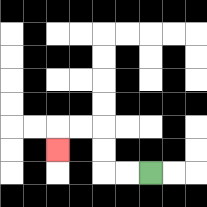{'start': '[6, 7]', 'end': '[2, 6]', 'path_directions': 'L,L,U,U,L,L,D', 'path_coordinates': '[[6, 7], [5, 7], [4, 7], [4, 6], [4, 5], [3, 5], [2, 5], [2, 6]]'}